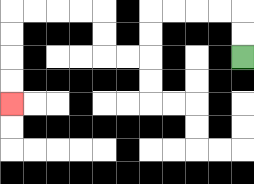{'start': '[10, 2]', 'end': '[0, 4]', 'path_directions': 'U,U,L,L,L,L,D,D,L,L,U,U,L,L,L,L,D,D,D,D', 'path_coordinates': '[[10, 2], [10, 1], [10, 0], [9, 0], [8, 0], [7, 0], [6, 0], [6, 1], [6, 2], [5, 2], [4, 2], [4, 1], [4, 0], [3, 0], [2, 0], [1, 0], [0, 0], [0, 1], [0, 2], [0, 3], [0, 4]]'}